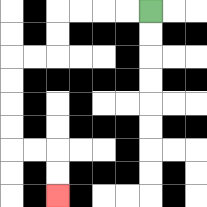{'start': '[6, 0]', 'end': '[2, 8]', 'path_directions': 'L,L,L,L,D,D,L,L,D,D,D,D,R,R,D,D', 'path_coordinates': '[[6, 0], [5, 0], [4, 0], [3, 0], [2, 0], [2, 1], [2, 2], [1, 2], [0, 2], [0, 3], [0, 4], [0, 5], [0, 6], [1, 6], [2, 6], [2, 7], [2, 8]]'}